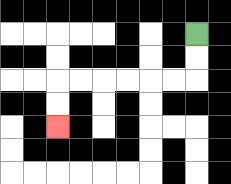{'start': '[8, 1]', 'end': '[2, 5]', 'path_directions': 'D,D,L,L,L,L,L,L,D,D', 'path_coordinates': '[[8, 1], [8, 2], [8, 3], [7, 3], [6, 3], [5, 3], [4, 3], [3, 3], [2, 3], [2, 4], [2, 5]]'}